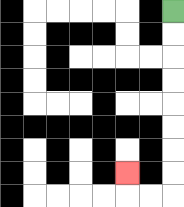{'start': '[7, 0]', 'end': '[5, 7]', 'path_directions': 'D,D,D,D,D,D,D,D,L,L,U', 'path_coordinates': '[[7, 0], [7, 1], [7, 2], [7, 3], [7, 4], [7, 5], [7, 6], [7, 7], [7, 8], [6, 8], [5, 8], [5, 7]]'}